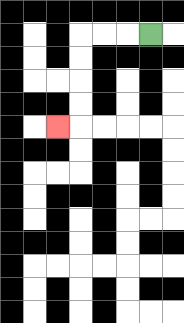{'start': '[6, 1]', 'end': '[2, 5]', 'path_directions': 'L,L,L,D,D,D,D,L', 'path_coordinates': '[[6, 1], [5, 1], [4, 1], [3, 1], [3, 2], [3, 3], [3, 4], [3, 5], [2, 5]]'}